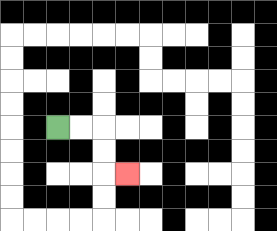{'start': '[2, 5]', 'end': '[5, 7]', 'path_directions': 'R,R,D,D,R', 'path_coordinates': '[[2, 5], [3, 5], [4, 5], [4, 6], [4, 7], [5, 7]]'}